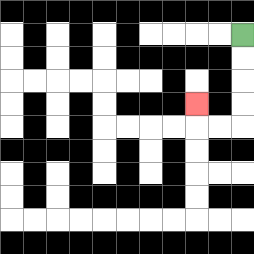{'start': '[10, 1]', 'end': '[8, 4]', 'path_directions': 'D,D,D,D,L,L,U', 'path_coordinates': '[[10, 1], [10, 2], [10, 3], [10, 4], [10, 5], [9, 5], [8, 5], [8, 4]]'}